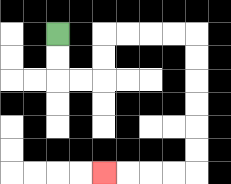{'start': '[2, 1]', 'end': '[4, 7]', 'path_directions': 'D,D,R,R,U,U,R,R,R,R,D,D,D,D,D,D,L,L,L,L', 'path_coordinates': '[[2, 1], [2, 2], [2, 3], [3, 3], [4, 3], [4, 2], [4, 1], [5, 1], [6, 1], [7, 1], [8, 1], [8, 2], [8, 3], [8, 4], [8, 5], [8, 6], [8, 7], [7, 7], [6, 7], [5, 7], [4, 7]]'}